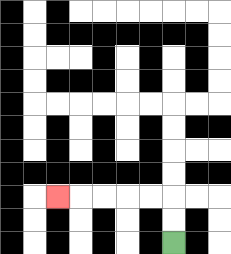{'start': '[7, 10]', 'end': '[2, 8]', 'path_directions': 'U,U,L,L,L,L,L', 'path_coordinates': '[[7, 10], [7, 9], [7, 8], [6, 8], [5, 8], [4, 8], [3, 8], [2, 8]]'}